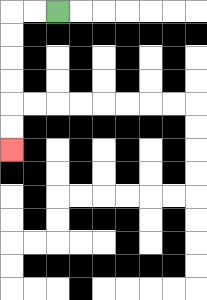{'start': '[2, 0]', 'end': '[0, 6]', 'path_directions': 'L,L,D,D,D,D,D,D', 'path_coordinates': '[[2, 0], [1, 0], [0, 0], [0, 1], [0, 2], [0, 3], [0, 4], [0, 5], [0, 6]]'}